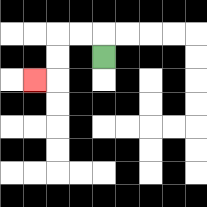{'start': '[4, 2]', 'end': '[1, 3]', 'path_directions': 'U,L,L,D,D,L', 'path_coordinates': '[[4, 2], [4, 1], [3, 1], [2, 1], [2, 2], [2, 3], [1, 3]]'}